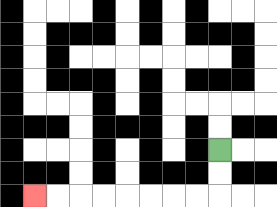{'start': '[9, 6]', 'end': '[1, 8]', 'path_directions': 'D,D,L,L,L,L,L,L,L,L', 'path_coordinates': '[[9, 6], [9, 7], [9, 8], [8, 8], [7, 8], [6, 8], [5, 8], [4, 8], [3, 8], [2, 8], [1, 8]]'}